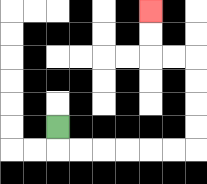{'start': '[2, 5]', 'end': '[6, 0]', 'path_directions': 'D,R,R,R,R,R,R,U,U,U,U,L,L,U,U', 'path_coordinates': '[[2, 5], [2, 6], [3, 6], [4, 6], [5, 6], [6, 6], [7, 6], [8, 6], [8, 5], [8, 4], [8, 3], [8, 2], [7, 2], [6, 2], [6, 1], [6, 0]]'}